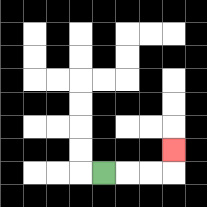{'start': '[4, 7]', 'end': '[7, 6]', 'path_directions': 'R,R,R,U', 'path_coordinates': '[[4, 7], [5, 7], [6, 7], [7, 7], [7, 6]]'}